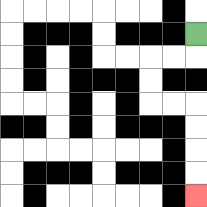{'start': '[8, 1]', 'end': '[8, 8]', 'path_directions': 'D,L,L,D,D,R,R,D,D,D,D', 'path_coordinates': '[[8, 1], [8, 2], [7, 2], [6, 2], [6, 3], [6, 4], [7, 4], [8, 4], [8, 5], [8, 6], [8, 7], [8, 8]]'}